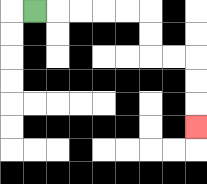{'start': '[1, 0]', 'end': '[8, 5]', 'path_directions': 'R,R,R,R,R,D,D,R,R,D,D,D', 'path_coordinates': '[[1, 0], [2, 0], [3, 0], [4, 0], [5, 0], [6, 0], [6, 1], [6, 2], [7, 2], [8, 2], [8, 3], [8, 4], [8, 5]]'}